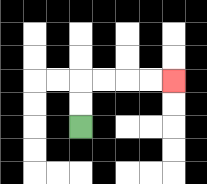{'start': '[3, 5]', 'end': '[7, 3]', 'path_directions': 'U,U,R,R,R,R', 'path_coordinates': '[[3, 5], [3, 4], [3, 3], [4, 3], [5, 3], [6, 3], [7, 3]]'}